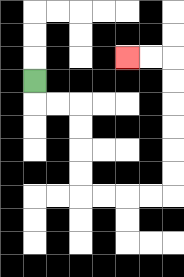{'start': '[1, 3]', 'end': '[5, 2]', 'path_directions': 'D,R,R,D,D,D,D,R,R,R,R,U,U,U,U,U,U,L,L', 'path_coordinates': '[[1, 3], [1, 4], [2, 4], [3, 4], [3, 5], [3, 6], [3, 7], [3, 8], [4, 8], [5, 8], [6, 8], [7, 8], [7, 7], [7, 6], [7, 5], [7, 4], [7, 3], [7, 2], [6, 2], [5, 2]]'}